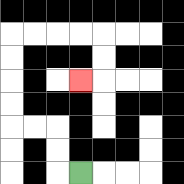{'start': '[3, 7]', 'end': '[3, 3]', 'path_directions': 'L,U,U,L,L,U,U,U,U,R,R,R,R,D,D,L', 'path_coordinates': '[[3, 7], [2, 7], [2, 6], [2, 5], [1, 5], [0, 5], [0, 4], [0, 3], [0, 2], [0, 1], [1, 1], [2, 1], [3, 1], [4, 1], [4, 2], [4, 3], [3, 3]]'}